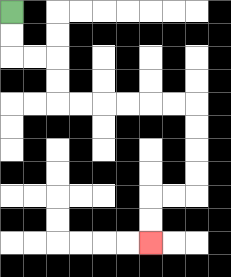{'start': '[0, 0]', 'end': '[6, 10]', 'path_directions': 'D,D,R,R,D,D,R,R,R,R,R,R,D,D,D,D,L,L,D,D', 'path_coordinates': '[[0, 0], [0, 1], [0, 2], [1, 2], [2, 2], [2, 3], [2, 4], [3, 4], [4, 4], [5, 4], [6, 4], [7, 4], [8, 4], [8, 5], [8, 6], [8, 7], [8, 8], [7, 8], [6, 8], [6, 9], [6, 10]]'}